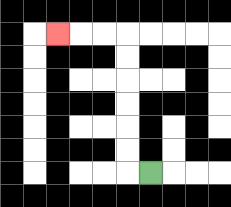{'start': '[6, 7]', 'end': '[2, 1]', 'path_directions': 'L,U,U,U,U,U,U,L,L,L', 'path_coordinates': '[[6, 7], [5, 7], [5, 6], [5, 5], [5, 4], [5, 3], [5, 2], [5, 1], [4, 1], [3, 1], [2, 1]]'}